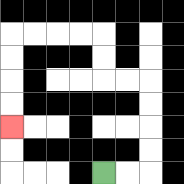{'start': '[4, 7]', 'end': '[0, 5]', 'path_directions': 'R,R,U,U,U,U,L,L,U,U,L,L,L,L,D,D,D,D', 'path_coordinates': '[[4, 7], [5, 7], [6, 7], [6, 6], [6, 5], [6, 4], [6, 3], [5, 3], [4, 3], [4, 2], [4, 1], [3, 1], [2, 1], [1, 1], [0, 1], [0, 2], [0, 3], [0, 4], [0, 5]]'}